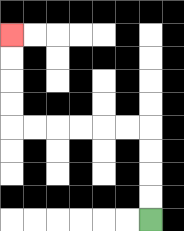{'start': '[6, 9]', 'end': '[0, 1]', 'path_directions': 'U,U,U,U,L,L,L,L,L,L,U,U,U,U', 'path_coordinates': '[[6, 9], [6, 8], [6, 7], [6, 6], [6, 5], [5, 5], [4, 5], [3, 5], [2, 5], [1, 5], [0, 5], [0, 4], [0, 3], [0, 2], [0, 1]]'}